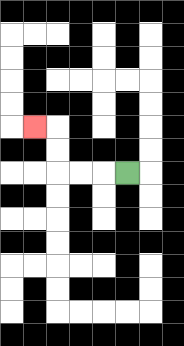{'start': '[5, 7]', 'end': '[1, 5]', 'path_directions': 'L,L,L,U,U,L', 'path_coordinates': '[[5, 7], [4, 7], [3, 7], [2, 7], [2, 6], [2, 5], [1, 5]]'}